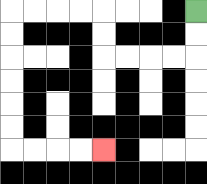{'start': '[8, 0]', 'end': '[4, 6]', 'path_directions': 'D,D,L,L,L,L,U,U,L,L,L,L,D,D,D,D,D,D,R,R,R,R', 'path_coordinates': '[[8, 0], [8, 1], [8, 2], [7, 2], [6, 2], [5, 2], [4, 2], [4, 1], [4, 0], [3, 0], [2, 0], [1, 0], [0, 0], [0, 1], [0, 2], [0, 3], [0, 4], [0, 5], [0, 6], [1, 6], [2, 6], [3, 6], [4, 6]]'}